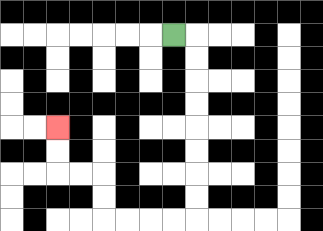{'start': '[7, 1]', 'end': '[2, 5]', 'path_directions': 'R,D,D,D,D,D,D,D,D,L,L,L,L,U,U,L,L,U,U', 'path_coordinates': '[[7, 1], [8, 1], [8, 2], [8, 3], [8, 4], [8, 5], [8, 6], [8, 7], [8, 8], [8, 9], [7, 9], [6, 9], [5, 9], [4, 9], [4, 8], [4, 7], [3, 7], [2, 7], [2, 6], [2, 5]]'}